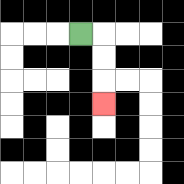{'start': '[3, 1]', 'end': '[4, 4]', 'path_directions': 'R,D,D,D', 'path_coordinates': '[[3, 1], [4, 1], [4, 2], [4, 3], [4, 4]]'}